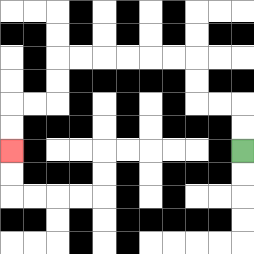{'start': '[10, 6]', 'end': '[0, 6]', 'path_directions': 'U,U,L,L,U,U,L,L,L,L,L,L,D,D,L,L,D,D', 'path_coordinates': '[[10, 6], [10, 5], [10, 4], [9, 4], [8, 4], [8, 3], [8, 2], [7, 2], [6, 2], [5, 2], [4, 2], [3, 2], [2, 2], [2, 3], [2, 4], [1, 4], [0, 4], [0, 5], [0, 6]]'}